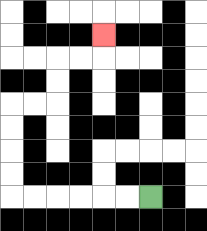{'start': '[6, 8]', 'end': '[4, 1]', 'path_directions': 'L,L,L,L,L,L,U,U,U,U,R,R,U,U,R,R,U', 'path_coordinates': '[[6, 8], [5, 8], [4, 8], [3, 8], [2, 8], [1, 8], [0, 8], [0, 7], [0, 6], [0, 5], [0, 4], [1, 4], [2, 4], [2, 3], [2, 2], [3, 2], [4, 2], [4, 1]]'}